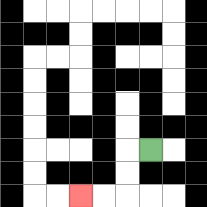{'start': '[6, 6]', 'end': '[3, 8]', 'path_directions': 'L,D,D,L,L', 'path_coordinates': '[[6, 6], [5, 6], [5, 7], [5, 8], [4, 8], [3, 8]]'}